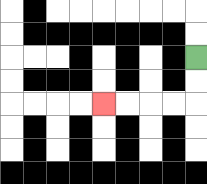{'start': '[8, 2]', 'end': '[4, 4]', 'path_directions': 'D,D,L,L,L,L', 'path_coordinates': '[[8, 2], [8, 3], [8, 4], [7, 4], [6, 4], [5, 4], [4, 4]]'}